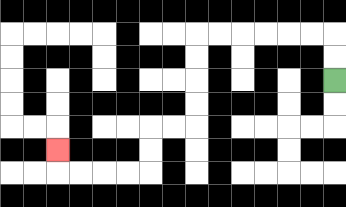{'start': '[14, 3]', 'end': '[2, 6]', 'path_directions': 'U,U,L,L,L,L,L,L,D,D,D,D,L,L,D,D,L,L,L,L,U', 'path_coordinates': '[[14, 3], [14, 2], [14, 1], [13, 1], [12, 1], [11, 1], [10, 1], [9, 1], [8, 1], [8, 2], [8, 3], [8, 4], [8, 5], [7, 5], [6, 5], [6, 6], [6, 7], [5, 7], [4, 7], [3, 7], [2, 7], [2, 6]]'}